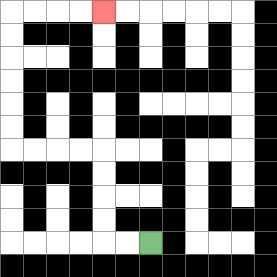{'start': '[6, 10]', 'end': '[4, 0]', 'path_directions': 'L,L,U,U,U,U,L,L,L,L,U,U,U,U,U,U,R,R,R,R', 'path_coordinates': '[[6, 10], [5, 10], [4, 10], [4, 9], [4, 8], [4, 7], [4, 6], [3, 6], [2, 6], [1, 6], [0, 6], [0, 5], [0, 4], [0, 3], [0, 2], [0, 1], [0, 0], [1, 0], [2, 0], [3, 0], [4, 0]]'}